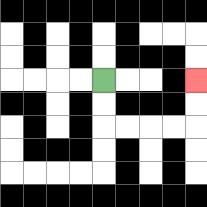{'start': '[4, 3]', 'end': '[8, 3]', 'path_directions': 'D,D,R,R,R,R,U,U', 'path_coordinates': '[[4, 3], [4, 4], [4, 5], [5, 5], [6, 5], [7, 5], [8, 5], [8, 4], [8, 3]]'}